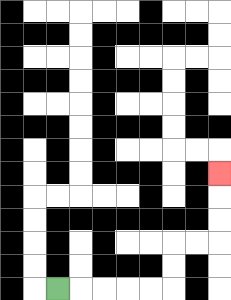{'start': '[2, 12]', 'end': '[9, 7]', 'path_directions': 'R,R,R,R,R,U,U,R,R,U,U,U', 'path_coordinates': '[[2, 12], [3, 12], [4, 12], [5, 12], [6, 12], [7, 12], [7, 11], [7, 10], [8, 10], [9, 10], [9, 9], [9, 8], [9, 7]]'}